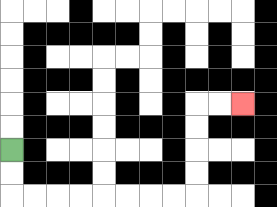{'start': '[0, 6]', 'end': '[10, 4]', 'path_directions': 'D,D,R,R,R,R,R,R,R,R,U,U,U,U,R,R', 'path_coordinates': '[[0, 6], [0, 7], [0, 8], [1, 8], [2, 8], [3, 8], [4, 8], [5, 8], [6, 8], [7, 8], [8, 8], [8, 7], [8, 6], [8, 5], [8, 4], [9, 4], [10, 4]]'}